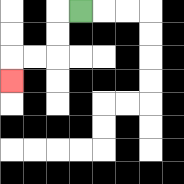{'start': '[3, 0]', 'end': '[0, 3]', 'path_directions': 'L,D,D,L,L,D', 'path_coordinates': '[[3, 0], [2, 0], [2, 1], [2, 2], [1, 2], [0, 2], [0, 3]]'}